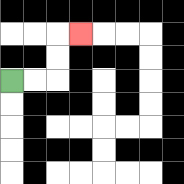{'start': '[0, 3]', 'end': '[3, 1]', 'path_directions': 'R,R,U,U,R', 'path_coordinates': '[[0, 3], [1, 3], [2, 3], [2, 2], [2, 1], [3, 1]]'}